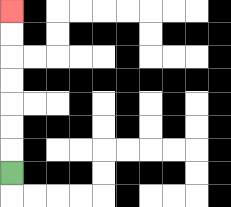{'start': '[0, 7]', 'end': '[0, 0]', 'path_directions': 'U,U,U,U,U,U,U', 'path_coordinates': '[[0, 7], [0, 6], [0, 5], [0, 4], [0, 3], [0, 2], [0, 1], [0, 0]]'}